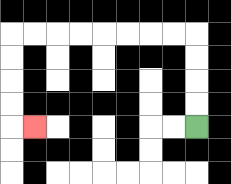{'start': '[8, 5]', 'end': '[1, 5]', 'path_directions': 'U,U,U,U,L,L,L,L,L,L,L,L,D,D,D,D,R', 'path_coordinates': '[[8, 5], [8, 4], [8, 3], [8, 2], [8, 1], [7, 1], [6, 1], [5, 1], [4, 1], [3, 1], [2, 1], [1, 1], [0, 1], [0, 2], [0, 3], [0, 4], [0, 5], [1, 5]]'}